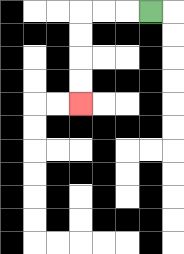{'start': '[6, 0]', 'end': '[3, 4]', 'path_directions': 'L,L,L,D,D,D,D', 'path_coordinates': '[[6, 0], [5, 0], [4, 0], [3, 0], [3, 1], [3, 2], [3, 3], [3, 4]]'}